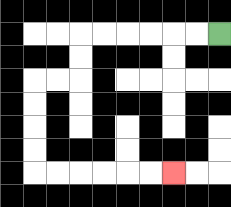{'start': '[9, 1]', 'end': '[7, 7]', 'path_directions': 'L,L,L,L,L,L,D,D,L,L,D,D,D,D,R,R,R,R,R,R', 'path_coordinates': '[[9, 1], [8, 1], [7, 1], [6, 1], [5, 1], [4, 1], [3, 1], [3, 2], [3, 3], [2, 3], [1, 3], [1, 4], [1, 5], [1, 6], [1, 7], [2, 7], [3, 7], [4, 7], [5, 7], [6, 7], [7, 7]]'}